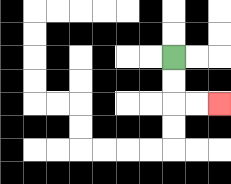{'start': '[7, 2]', 'end': '[9, 4]', 'path_directions': 'D,D,R,R', 'path_coordinates': '[[7, 2], [7, 3], [7, 4], [8, 4], [9, 4]]'}